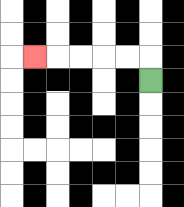{'start': '[6, 3]', 'end': '[1, 2]', 'path_directions': 'U,L,L,L,L,L', 'path_coordinates': '[[6, 3], [6, 2], [5, 2], [4, 2], [3, 2], [2, 2], [1, 2]]'}